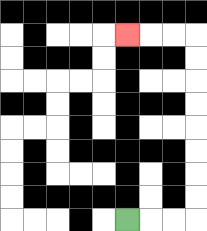{'start': '[5, 9]', 'end': '[5, 1]', 'path_directions': 'R,R,R,U,U,U,U,U,U,U,U,L,L,L', 'path_coordinates': '[[5, 9], [6, 9], [7, 9], [8, 9], [8, 8], [8, 7], [8, 6], [8, 5], [8, 4], [8, 3], [8, 2], [8, 1], [7, 1], [6, 1], [5, 1]]'}